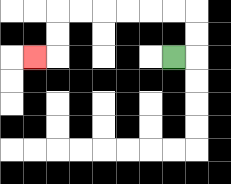{'start': '[7, 2]', 'end': '[1, 2]', 'path_directions': 'R,U,U,L,L,L,L,L,L,D,D,L', 'path_coordinates': '[[7, 2], [8, 2], [8, 1], [8, 0], [7, 0], [6, 0], [5, 0], [4, 0], [3, 0], [2, 0], [2, 1], [2, 2], [1, 2]]'}